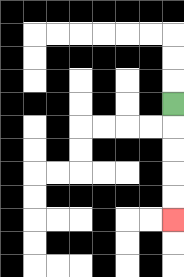{'start': '[7, 4]', 'end': '[7, 9]', 'path_directions': 'D,D,D,D,D', 'path_coordinates': '[[7, 4], [7, 5], [7, 6], [7, 7], [7, 8], [7, 9]]'}